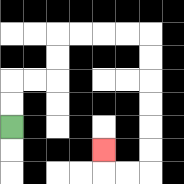{'start': '[0, 5]', 'end': '[4, 6]', 'path_directions': 'U,U,R,R,U,U,R,R,R,R,D,D,D,D,D,D,L,L,U', 'path_coordinates': '[[0, 5], [0, 4], [0, 3], [1, 3], [2, 3], [2, 2], [2, 1], [3, 1], [4, 1], [5, 1], [6, 1], [6, 2], [6, 3], [6, 4], [6, 5], [6, 6], [6, 7], [5, 7], [4, 7], [4, 6]]'}